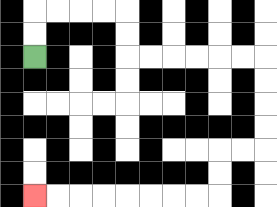{'start': '[1, 2]', 'end': '[1, 8]', 'path_directions': 'U,U,R,R,R,R,D,D,R,R,R,R,R,R,D,D,D,D,L,L,D,D,L,L,L,L,L,L,L,L', 'path_coordinates': '[[1, 2], [1, 1], [1, 0], [2, 0], [3, 0], [4, 0], [5, 0], [5, 1], [5, 2], [6, 2], [7, 2], [8, 2], [9, 2], [10, 2], [11, 2], [11, 3], [11, 4], [11, 5], [11, 6], [10, 6], [9, 6], [9, 7], [9, 8], [8, 8], [7, 8], [6, 8], [5, 8], [4, 8], [3, 8], [2, 8], [1, 8]]'}